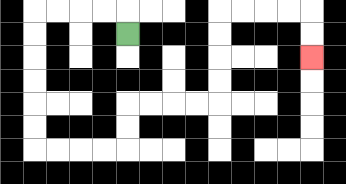{'start': '[5, 1]', 'end': '[13, 2]', 'path_directions': 'U,L,L,L,L,D,D,D,D,D,D,R,R,R,R,U,U,R,R,R,R,U,U,U,U,R,R,R,R,D,D', 'path_coordinates': '[[5, 1], [5, 0], [4, 0], [3, 0], [2, 0], [1, 0], [1, 1], [1, 2], [1, 3], [1, 4], [1, 5], [1, 6], [2, 6], [3, 6], [4, 6], [5, 6], [5, 5], [5, 4], [6, 4], [7, 4], [8, 4], [9, 4], [9, 3], [9, 2], [9, 1], [9, 0], [10, 0], [11, 0], [12, 0], [13, 0], [13, 1], [13, 2]]'}